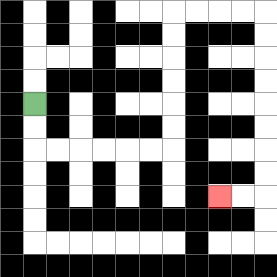{'start': '[1, 4]', 'end': '[9, 8]', 'path_directions': 'D,D,R,R,R,R,R,R,U,U,U,U,U,U,R,R,R,R,D,D,D,D,D,D,D,D,L,L', 'path_coordinates': '[[1, 4], [1, 5], [1, 6], [2, 6], [3, 6], [4, 6], [5, 6], [6, 6], [7, 6], [7, 5], [7, 4], [7, 3], [7, 2], [7, 1], [7, 0], [8, 0], [9, 0], [10, 0], [11, 0], [11, 1], [11, 2], [11, 3], [11, 4], [11, 5], [11, 6], [11, 7], [11, 8], [10, 8], [9, 8]]'}